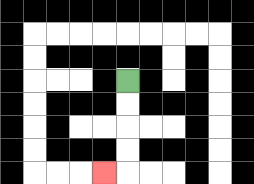{'start': '[5, 3]', 'end': '[4, 7]', 'path_directions': 'D,D,D,D,L', 'path_coordinates': '[[5, 3], [5, 4], [5, 5], [5, 6], [5, 7], [4, 7]]'}